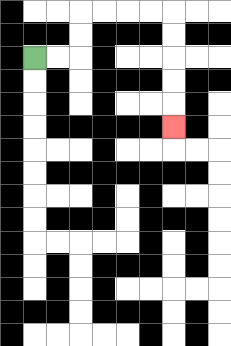{'start': '[1, 2]', 'end': '[7, 5]', 'path_directions': 'R,R,U,U,R,R,R,R,D,D,D,D,D', 'path_coordinates': '[[1, 2], [2, 2], [3, 2], [3, 1], [3, 0], [4, 0], [5, 0], [6, 0], [7, 0], [7, 1], [7, 2], [7, 3], [7, 4], [7, 5]]'}